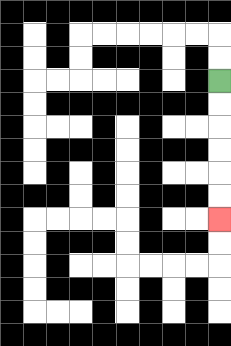{'start': '[9, 3]', 'end': '[9, 9]', 'path_directions': 'D,D,D,D,D,D', 'path_coordinates': '[[9, 3], [9, 4], [9, 5], [9, 6], [9, 7], [9, 8], [9, 9]]'}